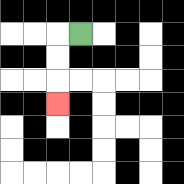{'start': '[3, 1]', 'end': '[2, 4]', 'path_directions': 'L,D,D,D', 'path_coordinates': '[[3, 1], [2, 1], [2, 2], [2, 3], [2, 4]]'}